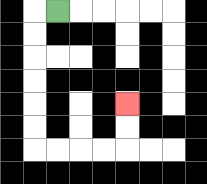{'start': '[2, 0]', 'end': '[5, 4]', 'path_directions': 'L,D,D,D,D,D,D,R,R,R,R,U,U', 'path_coordinates': '[[2, 0], [1, 0], [1, 1], [1, 2], [1, 3], [1, 4], [1, 5], [1, 6], [2, 6], [3, 6], [4, 6], [5, 6], [5, 5], [5, 4]]'}